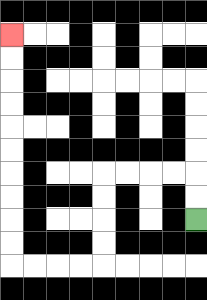{'start': '[8, 9]', 'end': '[0, 1]', 'path_directions': 'U,U,L,L,L,L,D,D,D,D,L,L,L,L,U,U,U,U,U,U,U,U,U,U', 'path_coordinates': '[[8, 9], [8, 8], [8, 7], [7, 7], [6, 7], [5, 7], [4, 7], [4, 8], [4, 9], [4, 10], [4, 11], [3, 11], [2, 11], [1, 11], [0, 11], [0, 10], [0, 9], [0, 8], [0, 7], [0, 6], [0, 5], [0, 4], [0, 3], [0, 2], [0, 1]]'}